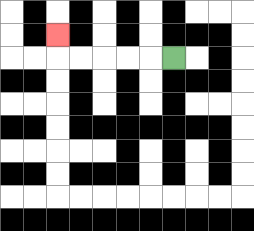{'start': '[7, 2]', 'end': '[2, 1]', 'path_directions': 'L,L,L,L,L,U', 'path_coordinates': '[[7, 2], [6, 2], [5, 2], [4, 2], [3, 2], [2, 2], [2, 1]]'}